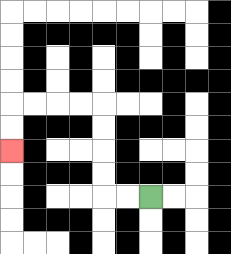{'start': '[6, 8]', 'end': '[0, 6]', 'path_directions': 'L,L,U,U,U,U,L,L,L,L,D,D', 'path_coordinates': '[[6, 8], [5, 8], [4, 8], [4, 7], [4, 6], [4, 5], [4, 4], [3, 4], [2, 4], [1, 4], [0, 4], [0, 5], [0, 6]]'}